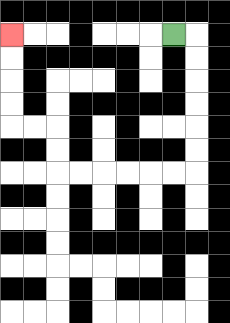{'start': '[7, 1]', 'end': '[0, 1]', 'path_directions': 'R,D,D,D,D,D,D,L,L,L,L,L,L,U,U,L,L,U,U,U,U', 'path_coordinates': '[[7, 1], [8, 1], [8, 2], [8, 3], [8, 4], [8, 5], [8, 6], [8, 7], [7, 7], [6, 7], [5, 7], [4, 7], [3, 7], [2, 7], [2, 6], [2, 5], [1, 5], [0, 5], [0, 4], [0, 3], [0, 2], [0, 1]]'}